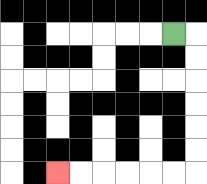{'start': '[7, 1]', 'end': '[2, 7]', 'path_directions': 'R,D,D,D,D,D,D,L,L,L,L,L,L', 'path_coordinates': '[[7, 1], [8, 1], [8, 2], [8, 3], [8, 4], [8, 5], [8, 6], [8, 7], [7, 7], [6, 7], [5, 7], [4, 7], [3, 7], [2, 7]]'}